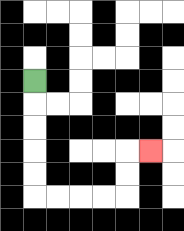{'start': '[1, 3]', 'end': '[6, 6]', 'path_directions': 'D,D,D,D,D,R,R,R,R,U,U,R', 'path_coordinates': '[[1, 3], [1, 4], [1, 5], [1, 6], [1, 7], [1, 8], [2, 8], [3, 8], [4, 8], [5, 8], [5, 7], [5, 6], [6, 6]]'}